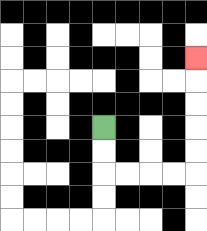{'start': '[4, 5]', 'end': '[8, 2]', 'path_directions': 'D,D,R,R,R,R,U,U,U,U,U', 'path_coordinates': '[[4, 5], [4, 6], [4, 7], [5, 7], [6, 7], [7, 7], [8, 7], [8, 6], [8, 5], [8, 4], [8, 3], [8, 2]]'}